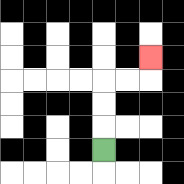{'start': '[4, 6]', 'end': '[6, 2]', 'path_directions': 'U,U,U,R,R,U', 'path_coordinates': '[[4, 6], [4, 5], [4, 4], [4, 3], [5, 3], [6, 3], [6, 2]]'}